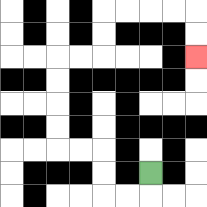{'start': '[6, 7]', 'end': '[8, 2]', 'path_directions': 'D,L,L,U,U,L,L,U,U,U,U,R,R,U,U,R,R,R,R,D,D', 'path_coordinates': '[[6, 7], [6, 8], [5, 8], [4, 8], [4, 7], [4, 6], [3, 6], [2, 6], [2, 5], [2, 4], [2, 3], [2, 2], [3, 2], [4, 2], [4, 1], [4, 0], [5, 0], [6, 0], [7, 0], [8, 0], [8, 1], [8, 2]]'}